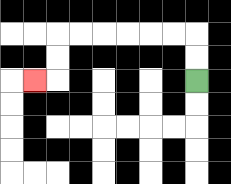{'start': '[8, 3]', 'end': '[1, 3]', 'path_directions': 'U,U,L,L,L,L,L,L,D,D,L', 'path_coordinates': '[[8, 3], [8, 2], [8, 1], [7, 1], [6, 1], [5, 1], [4, 1], [3, 1], [2, 1], [2, 2], [2, 3], [1, 3]]'}